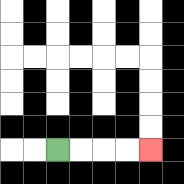{'start': '[2, 6]', 'end': '[6, 6]', 'path_directions': 'R,R,R,R', 'path_coordinates': '[[2, 6], [3, 6], [4, 6], [5, 6], [6, 6]]'}